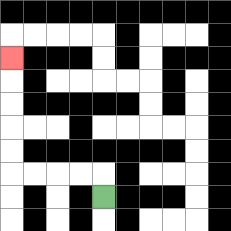{'start': '[4, 8]', 'end': '[0, 2]', 'path_directions': 'U,L,L,L,L,U,U,U,U,U', 'path_coordinates': '[[4, 8], [4, 7], [3, 7], [2, 7], [1, 7], [0, 7], [0, 6], [0, 5], [0, 4], [0, 3], [0, 2]]'}